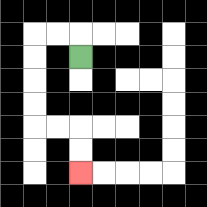{'start': '[3, 2]', 'end': '[3, 7]', 'path_directions': 'U,L,L,D,D,D,D,R,R,D,D', 'path_coordinates': '[[3, 2], [3, 1], [2, 1], [1, 1], [1, 2], [1, 3], [1, 4], [1, 5], [2, 5], [3, 5], [3, 6], [3, 7]]'}